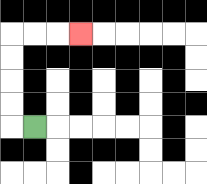{'start': '[1, 5]', 'end': '[3, 1]', 'path_directions': 'L,U,U,U,U,R,R,R', 'path_coordinates': '[[1, 5], [0, 5], [0, 4], [0, 3], [0, 2], [0, 1], [1, 1], [2, 1], [3, 1]]'}